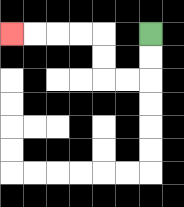{'start': '[6, 1]', 'end': '[0, 1]', 'path_directions': 'D,D,L,L,U,U,L,L,L,L', 'path_coordinates': '[[6, 1], [6, 2], [6, 3], [5, 3], [4, 3], [4, 2], [4, 1], [3, 1], [2, 1], [1, 1], [0, 1]]'}